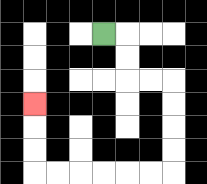{'start': '[4, 1]', 'end': '[1, 4]', 'path_directions': 'R,D,D,R,R,D,D,D,D,L,L,L,L,L,L,U,U,U', 'path_coordinates': '[[4, 1], [5, 1], [5, 2], [5, 3], [6, 3], [7, 3], [7, 4], [7, 5], [7, 6], [7, 7], [6, 7], [5, 7], [4, 7], [3, 7], [2, 7], [1, 7], [1, 6], [1, 5], [1, 4]]'}